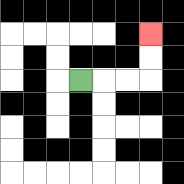{'start': '[3, 3]', 'end': '[6, 1]', 'path_directions': 'R,R,R,U,U', 'path_coordinates': '[[3, 3], [4, 3], [5, 3], [6, 3], [6, 2], [6, 1]]'}